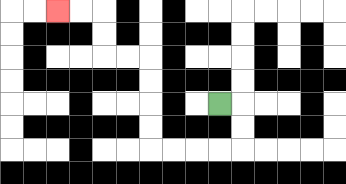{'start': '[9, 4]', 'end': '[2, 0]', 'path_directions': 'R,D,D,L,L,L,L,U,U,U,U,L,L,U,U,L,L', 'path_coordinates': '[[9, 4], [10, 4], [10, 5], [10, 6], [9, 6], [8, 6], [7, 6], [6, 6], [6, 5], [6, 4], [6, 3], [6, 2], [5, 2], [4, 2], [4, 1], [4, 0], [3, 0], [2, 0]]'}